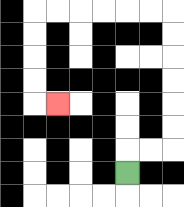{'start': '[5, 7]', 'end': '[2, 4]', 'path_directions': 'U,R,R,U,U,U,U,U,U,L,L,L,L,L,L,D,D,D,D,R', 'path_coordinates': '[[5, 7], [5, 6], [6, 6], [7, 6], [7, 5], [7, 4], [7, 3], [7, 2], [7, 1], [7, 0], [6, 0], [5, 0], [4, 0], [3, 0], [2, 0], [1, 0], [1, 1], [1, 2], [1, 3], [1, 4], [2, 4]]'}